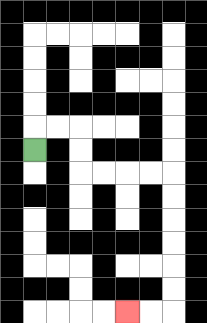{'start': '[1, 6]', 'end': '[5, 13]', 'path_directions': 'U,R,R,D,D,R,R,R,R,D,D,D,D,D,D,L,L', 'path_coordinates': '[[1, 6], [1, 5], [2, 5], [3, 5], [3, 6], [3, 7], [4, 7], [5, 7], [6, 7], [7, 7], [7, 8], [7, 9], [7, 10], [7, 11], [7, 12], [7, 13], [6, 13], [5, 13]]'}